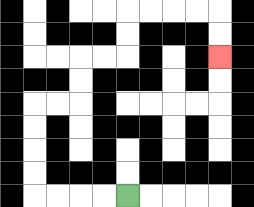{'start': '[5, 8]', 'end': '[9, 2]', 'path_directions': 'L,L,L,L,U,U,U,U,R,R,U,U,R,R,U,U,R,R,R,R,D,D', 'path_coordinates': '[[5, 8], [4, 8], [3, 8], [2, 8], [1, 8], [1, 7], [1, 6], [1, 5], [1, 4], [2, 4], [3, 4], [3, 3], [3, 2], [4, 2], [5, 2], [5, 1], [5, 0], [6, 0], [7, 0], [8, 0], [9, 0], [9, 1], [9, 2]]'}